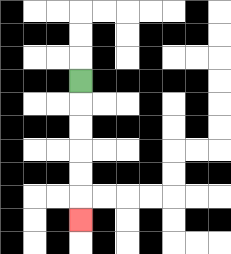{'start': '[3, 3]', 'end': '[3, 9]', 'path_directions': 'D,D,D,D,D,D', 'path_coordinates': '[[3, 3], [3, 4], [3, 5], [3, 6], [3, 7], [3, 8], [3, 9]]'}